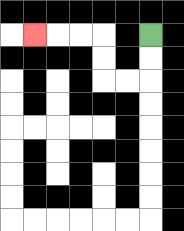{'start': '[6, 1]', 'end': '[1, 1]', 'path_directions': 'D,D,L,L,U,U,L,L,L', 'path_coordinates': '[[6, 1], [6, 2], [6, 3], [5, 3], [4, 3], [4, 2], [4, 1], [3, 1], [2, 1], [1, 1]]'}